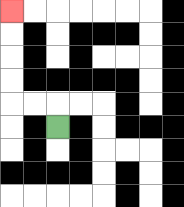{'start': '[2, 5]', 'end': '[0, 0]', 'path_directions': 'U,L,L,U,U,U,U', 'path_coordinates': '[[2, 5], [2, 4], [1, 4], [0, 4], [0, 3], [0, 2], [0, 1], [0, 0]]'}